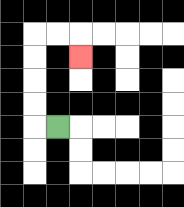{'start': '[2, 5]', 'end': '[3, 2]', 'path_directions': 'L,U,U,U,U,R,R,D', 'path_coordinates': '[[2, 5], [1, 5], [1, 4], [1, 3], [1, 2], [1, 1], [2, 1], [3, 1], [3, 2]]'}